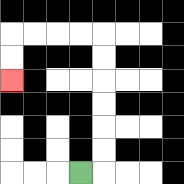{'start': '[3, 7]', 'end': '[0, 3]', 'path_directions': 'R,U,U,U,U,U,U,L,L,L,L,D,D', 'path_coordinates': '[[3, 7], [4, 7], [4, 6], [4, 5], [4, 4], [4, 3], [4, 2], [4, 1], [3, 1], [2, 1], [1, 1], [0, 1], [0, 2], [0, 3]]'}